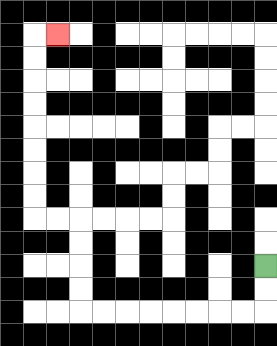{'start': '[11, 11]', 'end': '[2, 1]', 'path_directions': 'D,D,L,L,L,L,L,L,L,L,U,U,U,U,L,L,U,U,U,U,U,U,U,U,R', 'path_coordinates': '[[11, 11], [11, 12], [11, 13], [10, 13], [9, 13], [8, 13], [7, 13], [6, 13], [5, 13], [4, 13], [3, 13], [3, 12], [3, 11], [3, 10], [3, 9], [2, 9], [1, 9], [1, 8], [1, 7], [1, 6], [1, 5], [1, 4], [1, 3], [1, 2], [1, 1], [2, 1]]'}